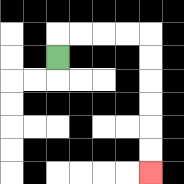{'start': '[2, 2]', 'end': '[6, 7]', 'path_directions': 'U,R,R,R,R,D,D,D,D,D,D', 'path_coordinates': '[[2, 2], [2, 1], [3, 1], [4, 1], [5, 1], [6, 1], [6, 2], [6, 3], [6, 4], [6, 5], [6, 6], [6, 7]]'}